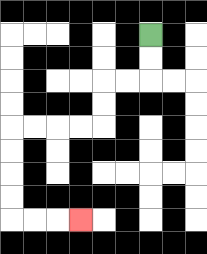{'start': '[6, 1]', 'end': '[3, 9]', 'path_directions': 'D,D,L,L,D,D,L,L,L,L,D,D,D,D,R,R,R', 'path_coordinates': '[[6, 1], [6, 2], [6, 3], [5, 3], [4, 3], [4, 4], [4, 5], [3, 5], [2, 5], [1, 5], [0, 5], [0, 6], [0, 7], [0, 8], [0, 9], [1, 9], [2, 9], [3, 9]]'}